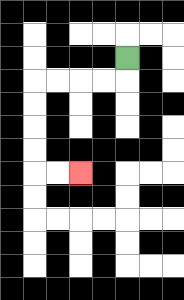{'start': '[5, 2]', 'end': '[3, 7]', 'path_directions': 'D,L,L,L,L,D,D,D,D,R,R', 'path_coordinates': '[[5, 2], [5, 3], [4, 3], [3, 3], [2, 3], [1, 3], [1, 4], [1, 5], [1, 6], [1, 7], [2, 7], [3, 7]]'}